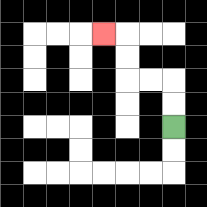{'start': '[7, 5]', 'end': '[4, 1]', 'path_directions': 'U,U,L,L,U,U,L', 'path_coordinates': '[[7, 5], [7, 4], [7, 3], [6, 3], [5, 3], [5, 2], [5, 1], [4, 1]]'}